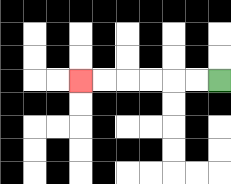{'start': '[9, 3]', 'end': '[3, 3]', 'path_directions': 'L,L,L,L,L,L', 'path_coordinates': '[[9, 3], [8, 3], [7, 3], [6, 3], [5, 3], [4, 3], [3, 3]]'}